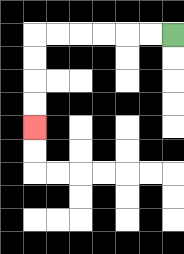{'start': '[7, 1]', 'end': '[1, 5]', 'path_directions': 'L,L,L,L,L,L,D,D,D,D', 'path_coordinates': '[[7, 1], [6, 1], [5, 1], [4, 1], [3, 1], [2, 1], [1, 1], [1, 2], [1, 3], [1, 4], [1, 5]]'}